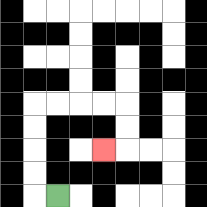{'start': '[2, 8]', 'end': '[4, 6]', 'path_directions': 'L,U,U,U,U,R,R,R,R,D,D,L', 'path_coordinates': '[[2, 8], [1, 8], [1, 7], [1, 6], [1, 5], [1, 4], [2, 4], [3, 4], [4, 4], [5, 4], [5, 5], [5, 6], [4, 6]]'}